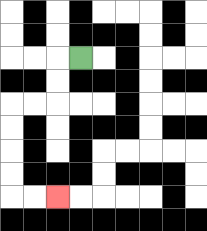{'start': '[3, 2]', 'end': '[2, 8]', 'path_directions': 'L,D,D,L,L,D,D,D,D,R,R', 'path_coordinates': '[[3, 2], [2, 2], [2, 3], [2, 4], [1, 4], [0, 4], [0, 5], [0, 6], [0, 7], [0, 8], [1, 8], [2, 8]]'}